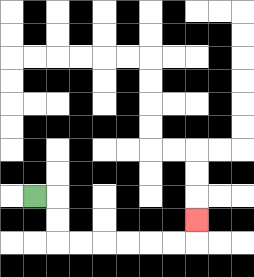{'start': '[1, 8]', 'end': '[8, 9]', 'path_directions': 'R,D,D,R,R,R,R,R,R,U', 'path_coordinates': '[[1, 8], [2, 8], [2, 9], [2, 10], [3, 10], [4, 10], [5, 10], [6, 10], [7, 10], [8, 10], [8, 9]]'}